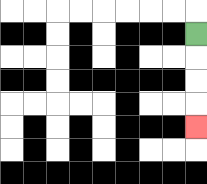{'start': '[8, 1]', 'end': '[8, 5]', 'path_directions': 'D,D,D,D', 'path_coordinates': '[[8, 1], [8, 2], [8, 3], [8, 4], [8, 5]]'}